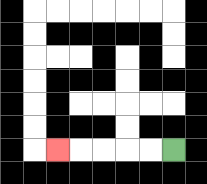{'start': '[7, 6]', 'end': '[2, 6]', 'path_directions': 'L,L,L,L,L', 'path_coordinates': '[[7, 6], [6, 6], [5, 6], [4, 6], [3, 6], [2, 6]]'}